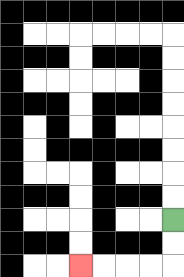{'start': '[7, 9]', 'end': '[3, 11]', 'path_directions': 'D,D,L,L,L,L', 'path_coordinates': '[[7, 9], [7, 10], [7, 11], [6, 11], [5, 11], [4, 11], [3, 11]]'}